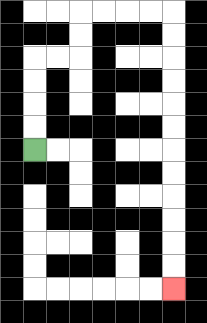{'start': '[1, 6]', 'end': '[7, 12]', 'path_directions': 'U,U,U,U,R,R,U,U,R,R,R,R,D,D,D,D,D,D,D,D,D,D,D,D', 'path_coordinates': '[[1, 6], [1, 5], [1, 4], [1, 3], [1, 2], [2, 2], [3, 2], [3, 1], [3, 0], [4, 0], [5, 0], [6, 0], [7, 0], [7, 1], [7, 2], [7, 3], [7, 4], [7, 5], [7, 6], [7, 7], [7, 8], [7, 9], [7, 10], [7, 11], [7, 12]]'}